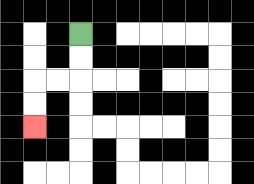{'start': '[3, 1]', 'end': '[1, 5]', 'path_directions': 'D,D,L,L,D,D', 'path_coordinates': '[[3, 1], [3, 2], [3, 3], [2, 3], [1, 3], [1, 4], [1, 5]]'}